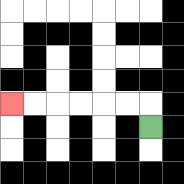{'start': '[6, 5]', 'end': '[0, 4]', 'path_directions': 'U,L,L,L,L,L,L', 'path_coordinates': '[[6, 5], [6, 4], [5, 4], [4, 4], [3, 4], [2, 4], [1, 4], [0, 4]]'}